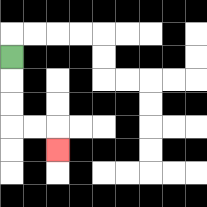{'start': '[0, 2]', 'end': '[2, 6]', 'path_directions': 'D,D,D,R,R,D', 'path_coordinates': '[[0, 2], [0, 3], [0, 4], [0, 5], [1, 5], [2, 5], [2, 6]]'}